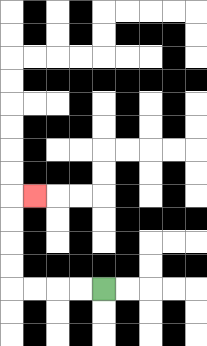{'start': '[4, 12]', 'end': '[1, 8]', 'path_directions': 'L,L,L,L,U,U,U,U,R', 'path_coordinates': '[[4, 12], [3, 12], [2, 12], [1, 12], [0, 12], [0, 11], [0, 10], [0, 9], [0, 8], [1, 8]]'}